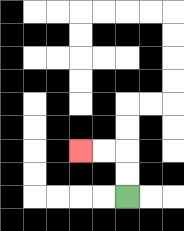{'start': '[5, 8]', 'end': '[3, 6]', 'path_directions': 'U,U,L,L', 'path_coordinates': '[[5, 8], [5, 7], [5, 6], [4, 6], [3, 6]]'}